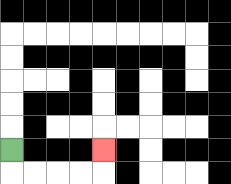{'start': '[0, 6]', 'end': '[4, 6]', 'path_directions': 'D,R,R,R,R,U', 'path_coordinates': '[[0, 6], [0, 7], [1, 7], [2, 7], [3, 7], [4, 7], [4, 6]]'}